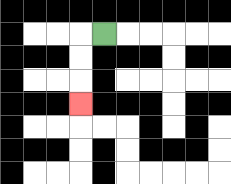{'start': '[4, 1]', 'end': '[3, 4]', 'path_directions': 'L,D,D,D', 'path_coordinates': '[[4, 1], [3, 1], [3, 2], [3, 3], [3, 4]]'}